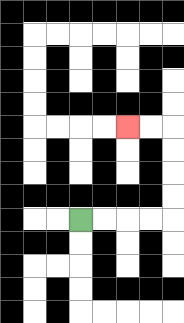{'start': '[3, 9]', 'end': '[5, 5]', 'path_directions': 'R,R,R,R,U,U,U,U,L,L', 'path_coordinates': '[[3, 9], [4, 9], [5, 9], [6, 9], [7, 9], [7, 8], [7, 7], [7, 6], [7, 5], [6, 5], [5, 5]]'}